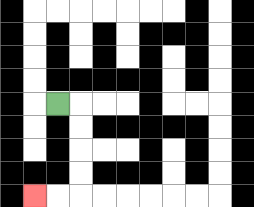{'start': '[2, 4]', 'end': '[1, 8]', 'path_directions': 'R,D,D,D,D,L,L', 'path_coordinates': '[[2, 4], [3, 4], [3, 5], [3, 6], [3, 7], [3, 8], [2, 8], [1, 8]]'}